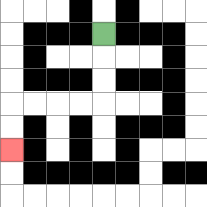{'start': '[4, 1]', 'end': '[0, 6]', 'path_directions': 'D,D,D,L,L,L,L,D,D', 'path_coordinates': '[[4, 1], [4, 2], [4, 3], [4, 4], [3, 4], [2, 4], [1, 4], [0, 4], [0, 5], [0, 6]]'}